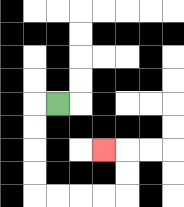{'start': '[2, 4]', 'end': '[4, 6]', 'path_directions': 'L,D,D,D,D,R,R,R,R,U,U,L', 'path_coordinates': '[[2, 4], [1, 4], [1, 5], [1, 6], [1, 7], [1, 8], [2, 8], [3, 8], [4, 8], [5, 8], [5, 7], [5, 6], [4, 6]]'}